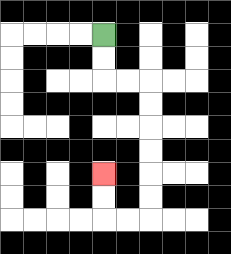{'start': '[4, 1]', 'end': '[4, 7]', 'path_directions': 'D,D,R,R,D,D,D,D,D,D,L,L,U,U', 'path_coordinates': '[[4, 1], [4, 2], [4, 3], [5, 3], [6, 3], [6, 4], [6, 5], [6, 6], [6, 7], [6, 8], [6, 9], [5, 9], [4, 9], [4, 8], [4, 7]]'}